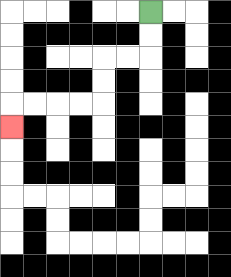{'start': '[6, 0]', 'end': '[0, 5]', 'path_directions': 'D,D,L,L,D,D,L,L,L,L,D', 'path_coordinates': '[[6, 0], [6, 1], [6, 2], [5, 2], [4, 2], [4, 3], [4, 4], [3, 4], [2, 4], [1, 4], [0, 4], [0, 5]]'}